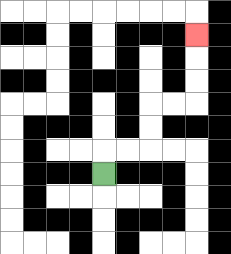{'start': '[4, 7]', 'end': '[8, 1]', 'path_directions': 'U,R,R,U,U,R,R,U,U,U', 'path_coordinates': '[[4, 7], [4, 6], [5, 6], [6, 6], [6, 5], [6, 4], [7, 4], [8, 4], [8, 3], [8, 2], [8, 1]]'}